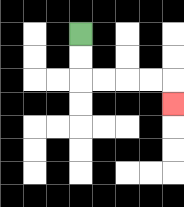{'start': '[3, 1]', 'end': '[7, 4]', 'path_directions': 'D,D,R,R,R,R,D', 'path_coordinates': '[[3, 1], [3, 2], [3, 3], [4, 3], [5, 3], [6, 3], [7, 3], [7, 4]]'}